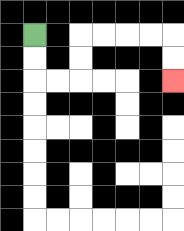{'start': '[1, 1]', 'end': '[7, 3]', 'path_directions': 'D,D,R,R,U,U,R,R,R,R,D,D', 'path_coordinates': '[[1, 1], [1, 2], [1, 3], [2, 3], [3, 3], [3, 2], [3, 1], [4, 1], [5, 1], [6, 1], [7, 1], [7, 2], [7, 3]]'}